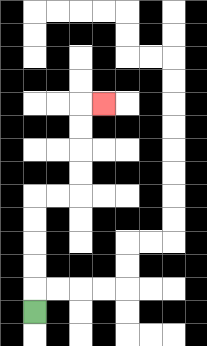{'start': '[1, 13]', 'end': '[4, 4]', 'path_directions': 'U,U,U,U,U,R,R,U,U,U,U,R', 'path_coordinates': '[[1, 13], [1, 12], [1, 11], [1, 10], [1, 9], [1, 8], [2, 8], [3, 8], [3, 7], [3, 6], [3, 5], [3, 4], [4, 4]]'}